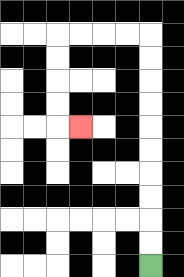{'start': '[6, 11]', 'end': '[3, 5]', 'path_directions': 'U,U,U,U,U,U,U,U,U,U,L,L,L,L,D,D,D,D,R', 'path_coordinates': '[[6, 11], [6, 10], [6, 9], [6, 8], [6, 7], [6, 6], [6, 5], [6, 4], [6, 3], [6, 2], [6, 1], [5, 1], [4, 1], [3, 1], [2, 1], [2, 2], [2, 3], [2, 4], [2, 5], [3, 5]]'}